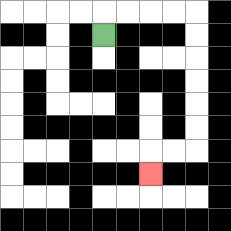{'start': '[4, 1]', 'end': '[6, 7]', 'path_directions': 'U,R,R,R,R,D,D,D,D,D,D,L,L,D', 'path_coordinates': '[[4, 1], [4, 0], [5, 0], [6, 0], [7, 0], [8, 0], [8, 1], [8, 2], [8, 3], [8, 4], [8, 5], [8, 6], [7, 6], [6, 6], [6, 7]]'}